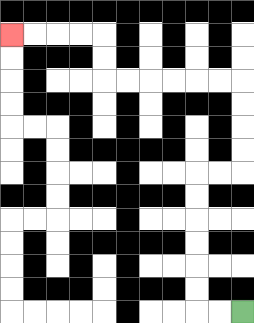{'start': '[10, 13]', 'end': '[0, 1]', 'path_directions': 'L,L,U,U,U,U,U,U,R,R,U,U,U,U,L,L,L,L,L,L,U,U,L,L,L,L', 'path_coordinates': '[[10, 13], [9, 13], [8, 13], [8, 12], [8, 11], [8, 10], [8, 9], [8, 8], [8, 7], [9, 7], [10, 7], [10, 6], [10, 5], [10, 4], [10, 3], [9, 3], [8, 3], [7, 3], [6, 3], [5, 3], [4, 3], [4, 2], [4, 1], [3, 1], [2, 1], [1, 1], [0, 1]]'}